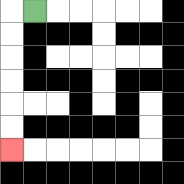{'start': '[1, 0]', 'end': '[0, 6]', 'path_directions': 'L,D,D,D,D,D,D', 'path_coordinates': '[[1, 0], [0, 0], [0, 1], [0, 2], [0, 3], [0, 4], [0, 5], [0, 6]]'}